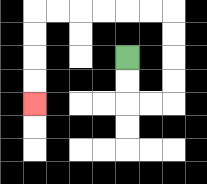{'start': '[5, 2]', 'end': '[1, 4]', 'path_directions': 'D,D,R,R,U,U,U,U,L,L,L,L,L,L,D,D,D,D', 'path_coordinates': '[[5, 2], [5, 3], [5, 4], [6, 4], [7, 4], [7, 3], [7, 2], [7, 1], [7, 0], [6, 0], [5, 0], [4, 0], [3, 0], [2, 0], [1, 0], [1, 1], [1, 2], [1, 3], [1, 4]]'}